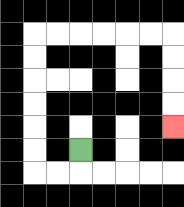{'start': '[3, 6]', 'end': '[7, 5]', 'path_directions': 'D,L,L,U,U,U,U,U,U,R,R,R,R,R,R,D,D,D,D', 'path_coordinates': '[[3, 6], [3, 7], [2, 7], [1, 7], [1, 6], [1, 5], [1, 4], [1, 3], [1, 2], [1, 1], [2, 1], [3, 1], [4, 1], [5, 1], [6, 1], [7, 1], [7, 2], [7, 3], [7, 4], [7, 5]]'}